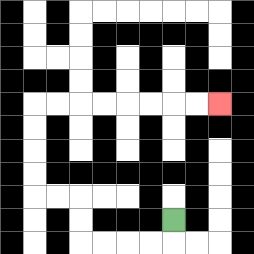{'start': '[7, 9]', 'end': '[9, 4]', 'path_directions': 'D,L,L,L,L,U,U,L,L,U,U,U,U,R,R,R,R,R,R,R,R', 'path_coordinates': '[[7, 9], [7, 10], [6, 10], [5, 10], [4, 10], [3, 10], [3, 9], [3, 8], [2, 8], [1, 8], [1, 7], [1, 6], [1, 5], [1, 4], [2, 4], [3, 4], [4, 4], [5, 4], [6, 4], [7, 4], [8, 4], [9, 4]]'}